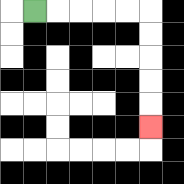{'start': '[1, 0]', 'end': '[6, 5]', 'path_directions': 'R,R,R,R,R,D,D,D,D,D', 'path_coordinates': '[[1, 0], [2, 0], [3, 0], [4, 0], [5, 0], [6, 0], [6, 1], [6, 2], [6, 3], [6, 4], [6, 5]]'}